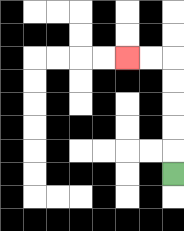{'start': '[7, 7]', 'end': '[5, 2]', 'path_directions': 'U,U,U,U,U,L,L', 'path_coordinates': '[[7, 7], [7, 6], [7, 5], [7, 4], [7, 3], [7, 2], [6, 2], [5, 2]]'}